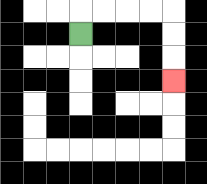{'start': '[3, 1]', 'end': '[7, 3]', 'path_directions': 'U,R,R,R,R,D,D,D', 'path_coordinates': '[[3, 1], [3, 0], [4, 0], [5, 0], [6, 0], [7, 0], [7, 1], [7, 2], [7, 3]]'}